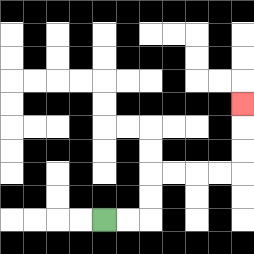{'start': '[4, 9]', 'end': '[10, 4]', 'path_directions': 'R,R,U,U,R,R,R,R,U,U,U', 'path_coordinates': '[[4, 9], [5, 9], [6, 9], [6, 8], [6, 7], [7, 7], [8, 7], [9, 7], [10, 7], [10, 6], [10, 5], [10, 4]]'}